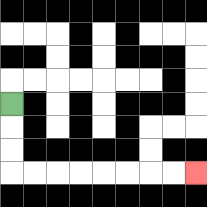{'start': '[0, 4]', 'end': '[8, 7]', 'path_directions': 'D,D,D,R,R,R,R,R,R,R,R', 'path_coordinates': '[[0, 4], [0, 5], [0, 6], [0, 7], [1, 7], [2, 7], [3, 7], [4, 7], [5, 7], [6, 7], [7, 7], [8, 7]]'}